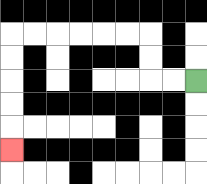{'start': '[8, 3]', 'end': '[0, 6]', 'path_directions': 'L,L,U,U,L,L,L,L,L,L,D,D,D,D,D', 'path_coordinates': '[[8, 3], [7, 3], [6, 3], [6, 2], [6, 1], [5, 1], [4, 1], [3, 1], [2, 1], [1, 1], [0, 1], [0, 2], [0, 3], [0, 4], [0, 5], [0, 6]]'}